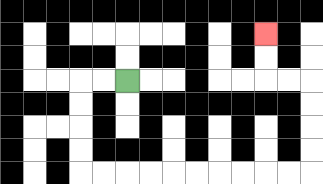{'start': '[5, 3]', 'end': '[11, 1]', 'path_directions': 'L,L,D,D,D,D,R,R,R,R,R,R,R,R,R,R,U,U,U,U,L,L,U,U', 'path_coordinates': '[[5, 3], [4, 3], [3, 3], [3, 4], [3, 5], [3, 6], [3, 7], [4, 7], [5, 7], [6, 7], [7, 7], [8, 7], [9, 7], [10, 7], [11, 7], [12, 7], [13, 7], [13, 6], [13, 5], [13, 4], [13, 3], [12, 3], [11, 3], [11, 2], [11, 1]]'}